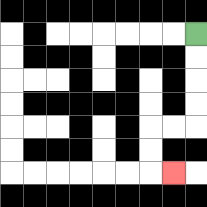{'start': '[8, 1]', 'end': '[7, 7]', 'path_directions': 'D,D,D,D,L,L,D,D,R', 'path_coordinates': '[[8, 1], [8, 2], [8, 3], [8, 4], [8, 5], [7, 5], [6, 5], [6, 6], [6, 7], [7, 7]]'}